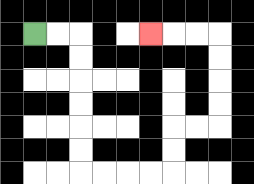{'start': '[1, 1]', 'end': '[6, 1]', 'path_directions': 'R,R,D,D,D,D,D,D,R,R,R,R,U,U,R,R,U,U,U,U,L,L,L', 'path_coordinates': '[[1, 1], [2, 1], [3, 1], [3, 2], [3, 3], [3, 4], [3, 5], [3, 6], [3, 7], [4, 7], [5, 7], [6, 7], [7, 7], [7, 6], [7, 5], [8, 5], [9, 5], [9, 4], [9, 3], [9, 2], [9, 1], [8, 1], [7, 1], [6, 1]]'}